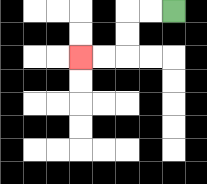{'start': '[7, 0]', 'end': '[3, 2]', 'path_directions': 'L,L,D,D,L,L', 'path_coordinates': '[[7, 0], [6, 0], [5, 0], [5, 1], [5, 2], [4, 2], [3, 2]]'}